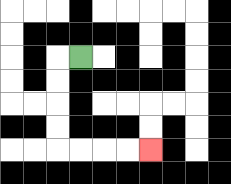{'start': '[3, 2]', 'end': '[6, 6]', 'path_directions': 'L,D,D,D,D,R,R,R,R', 'path_coordinates': '[[3, 2], [2, 2], [2, 3], [2, 4], [2, 5], [2, 6], [3, 6], [4, 6], [5, 6], [6, 6]]'}